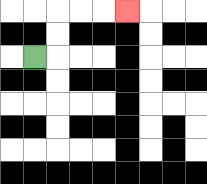{'start': '[1, 2]', 'end': '[5, 0]', 'path_directions': 'R,U,U,R,R,R', 'path_coordinates': '[[1, 2], [2, 2], [2, 1], [2, 0], [3, 0], [4, 0], [5, 0]]'}